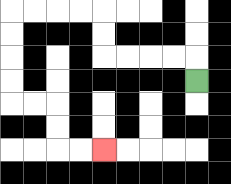{'start': '[8, 3]', 'end': '[4, 6]', 'path_directions': 'U,L,L,L,L,U,U,L,L,L,L,D,D,D,D,R,R,D,D,R,R', 'path_coordinates': '[[8, 3], [8, 2], [7, 2], [6, 2], [5, 2], [4, 2], [4, 1], [4, 0], [3, 0], [2, 0], [1, 0], [0, 0], [0, 1], [0, 2], [0, 3], [0, 4], [1, 4], [2, 4], [2, 5], [2, 6], [3, 6], [4, 6]]'}